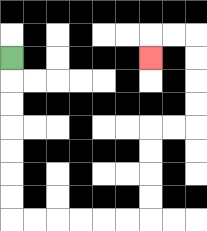{'start': '[0, 2]', 'end': '[6, 2]', 'path_directions': 'D,D,D,D,D,D,D,R,R,R,R,R,R,U,U,U,U,R,R,U,U,U,U,L,L,D', 'path_coordinates': '[[0, 2], [0, 3], [0, 4], [0, 5], [0, 6], [0, 7], [0, 8], [0, 9], [1, 9], [2, 9], [3, 9], [4, 9], [5, 9], [6, 9], [6, 8], [6, 7], [6, 6], [6, 5], [7, 5], [8, 5], [8, 4], [8, 3], [8, 2], [8, 1], [7, 1], [6, 1], [6, 2]]'}